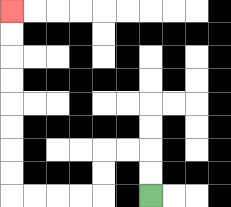{'start': '[6, 8]', 'end': '[0, 0]', 'path_directions': 'U,U,L,L,D,D,L,L,L,L,U,U,U,U,U,U,U,U', 'path_coordinates': '[[6, 8], [6, 7], [6, 6], [5, 6], [4, 6], [4, 7], [4, 8], [3, 8], [2, 8], [1, 8], [0, 8], [0, 7], [0, 6], [0, 5], [0, 4], [0, 3], [0, 2], [0, 1], [0, 0]]'}